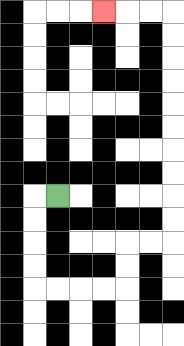{'start': '[2, 8]', 'end': '[4, 0]', 'path_directions': 'L,D,D,D,D,R,R,R,R,U,U,R,R,U,U,U,U,U,U,U,U,U,U,L,L,L', 'path_coordinates': '[[2, 8], [1, 8], [1, 9], [1, 10], [1, 11], [1, 12], [2, 12], [3, 12], [4, 12], [5, 12], [5, 11], [5, 10], [6, 10], [7, 10], [7, 9], [7, 8], [7, 7], [7, 6], [7, 5], [7, 4], [7, 3], [7, 2], [7, 1], [7, 0], [6, 0], [5, 0], [4, 0]]'}